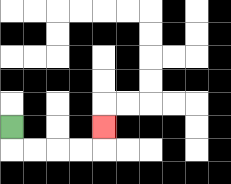{'start': '[0, 5]', 'end': '[4, 5]', 'path_directions': 'D,R,R,R,R,U', 'path_coordinates': '[[0, 5], [0, 6], [1, 6], [2, 6], [3, 6], [4, 6], [4, 5]]'}